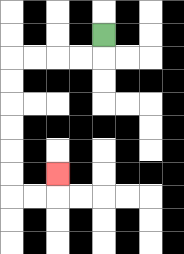{'start': '[4, 1]', 'end': '[2, 7]', 'path_directions': 'D,L,L,L,L,D,D,D,D,D,D,R,R,U', 'path_coordinates': '[[4, 1], [4, 2], [3, 2], [2, 2], [1, 2], [0, 2], [0, 3], [0, 4], [0, 5], [0, 6], [0, 7], [0, 8], [1, 8], [2, 8], [2, 7]]'}